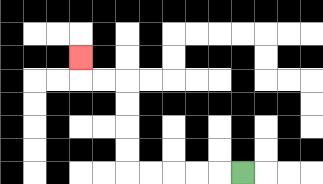{'start': '[10, 7]', 'end': '[3, 2]', 'path_directions': 'L,L,L,L,L,U,U,U,U,L,L,U', 'path_coordinates': '[[10, 7], [9, 7], [8, 7], [7, 7], [6, 7], [5, 7], [5, 6], [5, 5], [5, 4], [5, 3], [4, 3], [3, 3], [3, 2]]'}